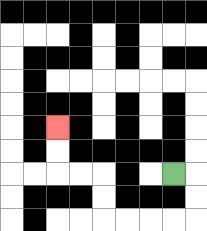{'start': '[7, 7]', 'end': '[2, 5]', 'path_directions': 'R,D,D,L,L,L,L,U,U,L,L,U,U', 'path_coordinates': '[[7, 7], [8, 7], [8, 8], [8, 9], [7, 9], [6, 9], [5, 9], [4, 9], [4, 8], [4, 7], [3, 7], [2, 7], [2, 6], [2, 5]]'}